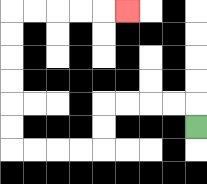{'start': '[8, 5]', 'end': '[5, 0]', 'path_directions': 'U,L,L,L,L,D,D,L,L,L,L,U,U,U,U,U,U,R,R,R,R,R', 'path_coordinates': '[[8, 5], [8, 4], [7, 4], [6, 4], [5, 4], [4, 4], [4, 5], [4, 6], [3, 6], [2, 6], [1, 6], [0, 6], [0, 5], [0, 4], [0, 3], [0, 2], [0, 1], [0, 0], [1, 0], [2, 0], [3, 0], [4, 0], [5, 0]]'}